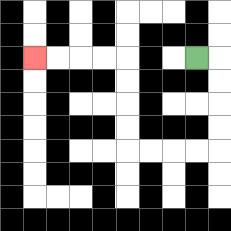{'start': '[8, 2]', 'end': '[1, 2]', 'path_directions': 'R,D,D,D,D,L,L,L,L,U,U,U,U,L,L,L,L', 'path_coordinates': '[[8, 2], [9, 2], [9, 3], [9, 4], [9, 5], [9, 6], [8, 6], [7, 6], [6, 6], [5, 6], [5, 5], [5, 4], [5, 3], [5, 2], [4, 2], [3, 2], [2, 2], [1, 2]]'}